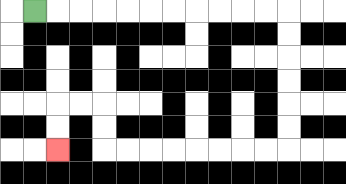{'start': '[1, 0]', 'end': '[2, 6]', 'path_directions': 'R,R,R,R,R,R,R,R,R,R,R,D,D,D,D,D,D,L,L,L,L,L,L,L,L,U,U,L,L,D,D', 'path_coordinates': '[[1, 0], [2, 0], [3, 0], [4, 0], [5, 0], [6, 0], [7, 0], [8, 0], [9, 0], [10, 0], [11, 0], [12, 0], [12, 1], [12, 2], [12, 3], [12, 4], [12, 5], [12, 6], [11, 6], [10, 6], [9, 6], [8, 6], [7, 6], [6, 6], [5, 6], [4, 6], [4, 5], [4, 4], [3, 4], [2, 4], [2, 5], [2, 6]]'}